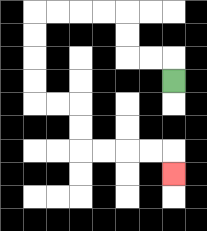{'start': '[7, 3]', 'end': '[7, 7]', 'path_directions': 'U,L,L,U,U,L,L,L,L,D,D,D,D,R,R,D,D,R,R,R,R,D', 'path_coordinates': '[[7, 3], [7, 2], [6, 2], [5, 2], [5, 1], [5, 0], [4, 0], [3, 0], [2, 0], [1, 0], [1, 1], [1, 2], [1, 3], [1, 4], [2, 4], [3, 4], [3, 5], [3, 6], [4, 6], [5, 6], [6, 6], [7, 6], [7, 7]]'}